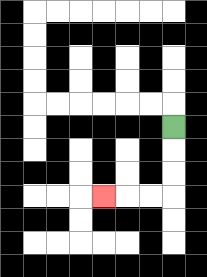{'start': '[7, 5]', 'end': '[4, 8]', 'path_directions': 'D,D,D,L,L,L', 'path_coordinates': '[[7, 5], [7, 6], [7, 7], [7, 8], [6, 8], [5, 8], [4, 8]]'}